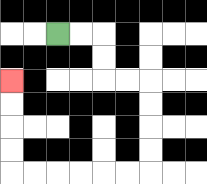{'start': '[2, 1]', 'end': '[0, 3]', 'path_directions': 'R,R,D,D,R,R,D,D,D,D,L,L,L,L,L,L,U,U,U,U', 'path_coordinates': '[[2, 1], [3, 1], [4, 1], [4, 2], [4, 3], [5, 3], [6, 3], [6, 4], [6, 5], [6, 6], [6, 7], [5, 7], [4, 7], [3, 7], [2, 7], [1, 7], [0, 7], [0, 6], [0, 5], [0, 4], [0, 3]]'}